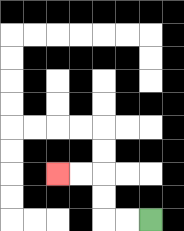{'start': '[6, 9]', 'end': '[2, 7]', 'path_directions': 'L,L,U,U,L,L', 'path_coordinates': '[[6, 9], [5, 9], [4, 9], [4, 8], [4, 7], [3, 7], [2, 7]]'}